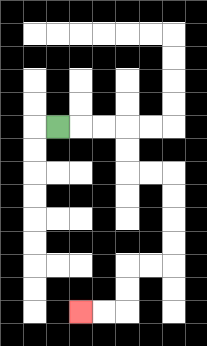{'start': '[2, 5]', 'end': '[3, 13]', 'path_directions': 'R,R,R,D,D,R,R,D,D,D,D,L,L,D,D,L,L', 'path_coordinates': '[[2, 5], [3, 5], [4, 5], [5, 5], [5, 6], [5, 7], [6, 7], [7, 7], [7, 8], [7, 9], [7, 10], [7, 11], [6, 11], [5, 11], [5, 12], [5, 13], [4, 13], [3, 13]]'}